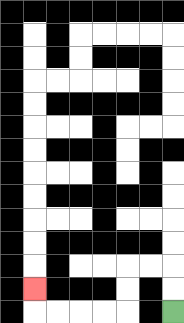{'start': '[7, 13]', 'end': '[1, 12]', 'path_directions': 'U,U,L,L,D,D,L,L,L,L,U', 'path_coordinates': '[[7, 13], [7, 12], [7, 11], [6, 11], [5, 11], [5, 12], [5, 13], [4, 13], [3, 13], [2, 13], [1, 13], [1, 12]]'}